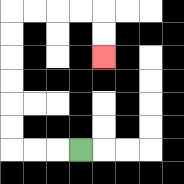{'start': '[3, 6]', 'end': '[4, 2]', 'path_directions': 'L,L,L,U,U,U,U,U,U,R,R,R,R,D,D', 'path_coordinates': '[[3, 6], [2, 6], [1, 6], [0, 6], [0, 5], [0, 4], [0, 3], [0, 2], [0, 1], [0, 0], [1, 0], [2, 0], [3, 0], [4, 0], [4, 1], [4, 2]]'}